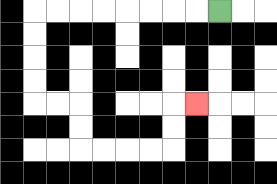{'start': '[9, 0]', 'end': '[8, 4]', 'path_directions': 'L,L,L,L,L,L,L,L,D,D,D,D,R,R,D,D,R,R,R,R,U,U,R', 'path_coordinates': '[[9, 0], [8, 0], [7, 0], [6, 0], [5, 0], [4, 0], [3, 0], [2, 0], [1, 0], [1, 1], [1, 2], [1, 3], [1, 4], [2, 4], [3, 4], [3, 5], [3, 6], [4, 6], [5, 6], [6, 6], [7, 6], [7, 5], [7, 4], [8, 4]]'}